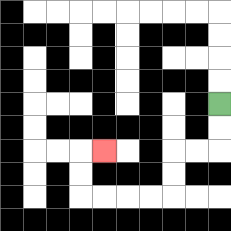{'start': '[9, 4]', 'end': '[4, 6]', 'path_directions': 'D,D,L,L,D,D,L,L,L,L,U,U,R', 'path_coordinates': '[[9, 4], [9, 5], [9, 6], [8, 6], [7, 6], [7, 7], [7, 8], [6, 8], [5, 8], [4, 8], [3, 8], [3, 7], [3, 6], [4, 6]]'}